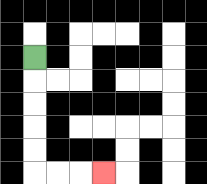{'start': '[1, 2]', 'end': '[4, 7]', 'path_directions': 'D,D,D,D,D,R,R,R', 'path_coordinates': '[[1, 2], [1, 3], [1, 4], [1, 5], [1, 6], [1, 7], [2, 7], [3, 7], [4, 7]]'}